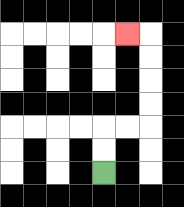{'start': '[4, 7]', 'end': '[5, 1]', 'path_directions': 'U,U,R,R,U,U,U,U,L', 'path_coordinates': '[[4, 7], [4, 6], [4, 5], [5, 5], [6, 5], [6, 4], [6, 3], [6, 2], [6, 1], [5, 1]]'}